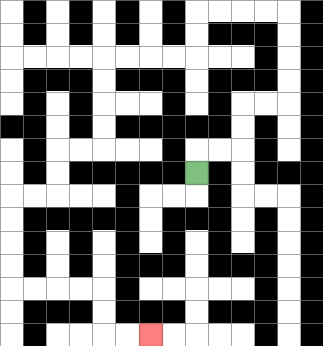{'start': '[8, 7]', 'end': '[6, 14]', 'path_directions': 'U,R,R,U,U,R,R,U,U,U,U,L,L,L,L,D,D,L,L,L,L,D,D,D,D,L,L,D,D,L,L,D,D,D,D,R,R,R,R,D,D,R,R', 'path_coordinates': '[[8, 7], [8, 6], [9, 6], [10, 6], [10, 5], [10, 4], [11, 4], [12, 4], [12, 3], [12, 2], [12, 1], [12, 0], [11, 0], [10, 0], [9, 0], [8, 0], [8, 1], [8, 2], [7, 2], [6, 2], [5, 2], [4, 2], [4, 3], [4, 4], [4, 5], [4, 6], [3, 6], [2, 6], [2, 7], [2, 8], [1, 8], [0, 8], [0, 9], [0, 10], [0, 11], [0, 12], [1, 12], [2, 12], [3, 12], [4, 12], [4, 13], [4, 14], [5, 14], [6, 14]]'}